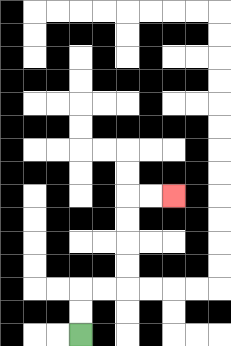{'start': '[3, 14]', 'end': '[7, 8]', 'path_directions': 'U,U,R,R,U,U,U,U,R,R', 'path_coordinates': '[[3, 14], [3, 13], [3, 12], [4, 12], [5, 12], [5, 11], [5, 10], [5, 9], [5, 8], [6, 8], [7, 8]]'}